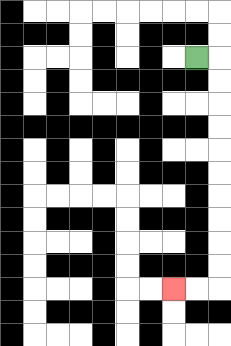{'start': '[8, 2]', 'end': '[7, 12]', 'path_directions': 'R,D,D,D,D,D,D,D,D,D,D,L,L', 'path_coordinates': '[[8, 2], [9, 2], [9, 3], [9, 4], [9, 5], [9, 6], [9, 7], [9, 8], [9, 9], [9, 10], [9, 11], [9, 12], [8, 12], [7, 12]]'}